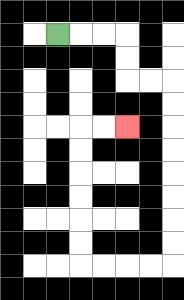{'start': '[2, 1]', 'end': '[5, 5]', 'path_directions': 'R,R,R,D,D,R,R,D,D,D,D,D,D,D,D,L,L,L,L,U,U,U,U,U,U,R,R', 'path_coordinates': '[[2, 1], [3, 1], [4, 1], [5, 1], [5, 2], [5, 3], [6, 3], [7, 3], [7, 4], [7, 5], [7, 6], [7, 7], [7, 8], [7, 9], [7, 10], [7, 11], [6, 11], [5, 11], [4, 11], [3, 11], [3, 10], [3, 9], [3, 8], [3, 7], [3, 6], [3, 5], [4, 5], [5, 5]]'}